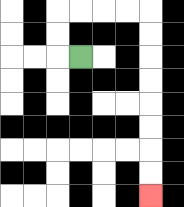{'start': '[3, 2]', 'end': '[6, 8]', 'path_directions': 'L,U,U,R,R,R,R,D,D,D,D,D,D,D,D', 'path_coordinates': '[[3, 2], [2, 2], [2, 1], [2, 0], [3, 0], [4, 0], [5, 0], [6, 0], [6, 1], [6, 2], [6, 3], [6, 4], [6, 5], [6, 6], [6, 7], [6, 8]]'}